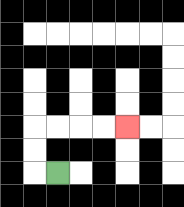{'start': '[2, 7]', 'end': '[5, 5]', 'path_directions': 'L,U,U,R,R,R,R', 'path_coordinates': '[[2, 7], [1, 7], [1, 6], [1, 5], [2, 5], [3, 5], [4, 5], [5, 5]]'}